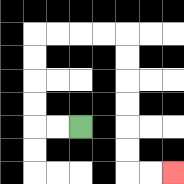{'start': '[3, 5]', 'end': '[7, 7]', 'path_directions': 'L,L,U,U,U,U,R,R,R,R,D,D,D,D,D,D,R,R', 'path_coordinates': '[[3, 5], [2, 5], [1, 5], [1, 4], [1, 3], [1, 2], [1, 1], [2, 1], [3, 1], [4, 1], [5, 1], [5, 2], [5, 3], [5, 4], [5, 5], [5, 6], [5, 7], [6, 7], [7, 7]]'}